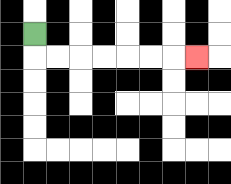{'start': '[1, 1]', 'end': '[8, 2]', 'path_directions': 'D,R,R,R,R,R,R,R', 'path_coordinates': '[[1, 1], [1, 2], [2, 2], [3, 2], [4, 2], [5, 2], [6, 2], [7, 2], [8, 2]]'}